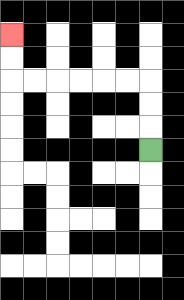{'start': '[6, 6]', 'end': '[0, 1]', 'path_directions': 'U,U,U,L,L,L,L,L,L,U,U', 'path_coordinates': '[[6, 6], [6, 5], [6, 4], [6, 3], [5, 3], [4, 3], [3, 3], [2, 3], [1, 3], [0, 3], [0, 2], [0, 1]]'}